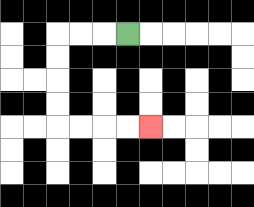{'start': '[5, 1]', 'end': '[6, 5]', 'path_directions': 'L,L,L,D,D,D,D,R,R,R,R', 'path_coordinates': '[[5, 1], [4, 1], [3, 1], [2, 1], [2, 2], [2, 3], [2, 4], [2, 5], [3, 5], [4, 5], [5, 5], [6, 5]]'}